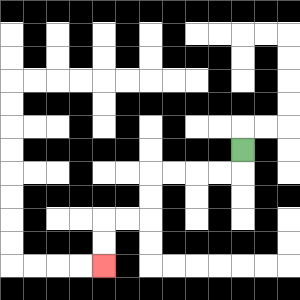{'start': '[10, 6]', 'end': '[4, 11]', 'path_directions': 'D,L,L,L,L,D,D,L,L,D,D', 'path_coordinates': '[[10, 6], [10, 7], [9, 7], [8, 7], [7, 7], [6, 7], [6, 8], [6, 9], [5, 9], [4, 9], [4, 10], [4, 11]]'}